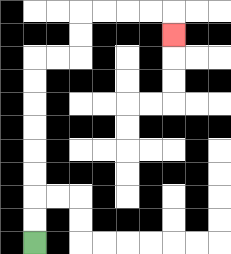{'start': '[1, 10]', 'end': '[7, 1]', 'path_directions': 'U,U,U,U,U,U,U,U,R,R,U,U,R,R,R,R,D', 'path_coordinates': '[[1, 10], [1, 9], [1, 8], [1, 7], [1, 6], [1, 5], [1, 4], [1, 3], [1, 2], [2, 2], [3, 2], [3, 1], [3, 0], [4, 0], [5, 0], [6, 0], [7, 0], [7, 1]]'}